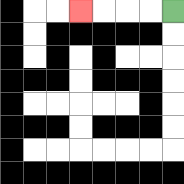{'start': '[7, 0]', 'end': '[3, 0]', 'path_directions': 'L,L,L,L', 'path_coordinates': '[[7, 0], [6, 0], [5, 0], [4, 0], [3, 0]]'}